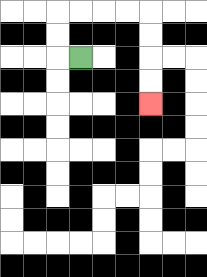{'start': '[3, 2]', 'end': '[6, 4]', 'path_directions': 'L,U,U,R,R,R,R,D,D,D,D', 'path_coordinates': '[[3, 2], [2, 2], [2, 1], [2, 0], [3, 0], [4, 0], [5, 0], [6, 0], [6, 1], [6, 2], [6, 3], [6, 4]]'}